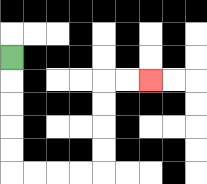{'start': '[0, 2]', 'end': '[6, 3]', 'path_directions': 'D,D,D,D,D,R,R,R,R,U,U,U,U,R,R', 'path_coordinates': '[[0, 2], [0, 3], [0, 4], [0, 5], [0, 6], [0, 7], [1, 7], [2, 7], [3, 7], [4, 7], [4, 6], [4, 5], [4, 4], [4, 3], [5, 3], [6, 3]]'}